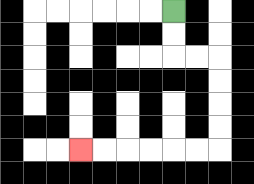{'start': '[7, 0]', 'end': '[3, 6]', 'path_directions': 'D,D,R,R,D,D,D,D,L,L,L,L,L,L', 'path_coordinates': '[[7, 0], [7, 1], [7, 2], [8, 2], [9, 2], [9, 3], [9, 4], [9, 5], [9, 6], [8, 6], [7, 6], [6, 6], [5, 6], [4, 6], [3, 6]]'}